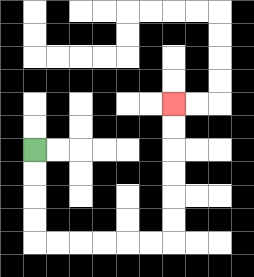{'start': '[1, 6]', 'end': '[7, 4]', 'path_directions': 'D,D,D,D,R,R,R,R,R,R,U,U,U,U,U,U', 'path_coordinates': '[[1, 6], [1, 7], [1, 8], [1, 9], [1, 10], [2, 10], [3, 10], [4, 10], [5, 10], [6, 10], [7, 10], [7, 9], [7, 8], [7, 7], [7, 6], [7, 5], [7, 4]]'}